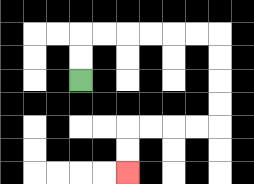{'start': '[3, 3]', 'end': '[5, 7]', 'path_directions': 'U,U,R,R,R,R,R,R,D,D,D,D,L,L,L,L,D,D', 'path_coordinates': '[[3, 3], [3, 2], [3, 1], [4, 1], [5, 1], [6, 1], [7, 1], [8, 1], [9, 1], [9, 2], [9, 3], [9, 4], [9, 5], [8, 5], [7, 5], [6, 5], [5, 5], [5, 6], [5, 7]]'}